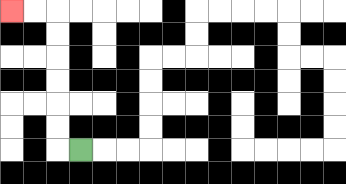{'start': '[3, 6]', 'end': '[0, 0]', 'path_directions': 'L,U,U,U,U,U,U,L,L', 'path_coordinates': '[[3, 6], [2, 6], [2, 5], [2, 4], [2, 3], [2, 2], [2, 1], [2, 0], [1, 0], [0, 0]]'}